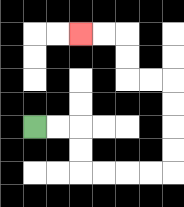{'start': '[1, 5]', 'end': '[3, 1]', 'path_directions': 'R,R,D,D,R,R,R,R,U,U,U,U,L,L,U,U,L,L', 'path_coordinates': '[[1, 5], [2, 5], [3, 5], [3, 6], [3, 7], [4, 7], [5, 7], [6, 7], [7, 7], [7, 6], [7, 5], [7, 4], [7, 3], [6, 3], [5, 3], [5, 2], [5, 1], [4, 1], [3, 1]]'}